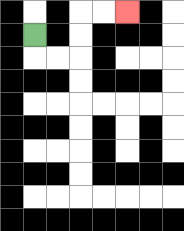{'start': '[1, 1]', 'end': '[5, 0]', 'path_directions': 'D,R,R,U,U,R,R', 'path_coordinates': '[[1, 1], [1, 2], [2, 2], [3, 2], [3, 1], [3, 0], [4, 0], [5, 0]]'}